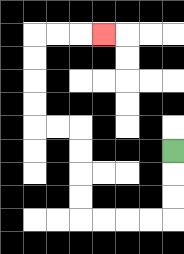{'start': '[7, 6]', 'end': '[4, 1]', 'path_directions': 'D,D,D,L,L,L,L,U,U,U,U,L,L,U,U,U,U,R,R,R', 'path_coordinates': '[[7, 6], [7, 7], [7, 8], [7, 9], [6, 9], [5, 9], [4, 9], [3, 9], [3, 8], [3, 7], [3, 6], [3, 5], [2, 5], [1, 5], [1, 4], [1, 3], [1, 2], [1, 1], [2, 1], [3, 1], [4, 1]]'}